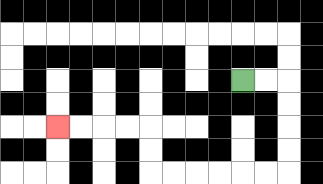{'start': '[10, 3]', 'end': '[2, 5]', 'path_directions': 'R,R,D,D,D,D,L,L,L,L,L,L,U,U,L,L,L,L', 'path_coordinates': '[[10, 3], [11, 3], [12, 3], [12, 4], [12, 5], [12, 6], [12, 7], [11, 7], [10, 7], [9, 7], [8, 7], [7, 7], [6, 7], [6, 6], [6, 5], [5, 5], [4, 5], [3, 5], [2, 5]]'}